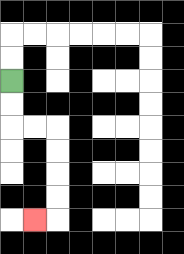{'start': '[0, 3]', 'end': '[1, 9]', 'path_directions': 'D,D,R,R,D,D,D,D,L', 'path_coordinates': '[[0, 3], [0, 4], [0, 5], [1, 5], [2, 5], [2, 6], [2, 7], [2, 8], [2, 9], [1, 9]]'}